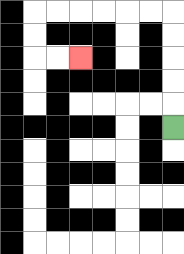{'start': '[7, 5]', 'end': '[3, 2]', 'path_directions': 'U,U,U,U,U,L,L,L,L,L,L,D,D,R,R', 'path_coordinates': '[[7, 5], [7, 4], [7, 3], [7, 2], [7, 1], [7, 0], [6, 0], [5, 0], [4, 0], [3, 0], [2, 0], [1, 0], [1, 1], [1, 2], [2, 2], [3, 2]]'}